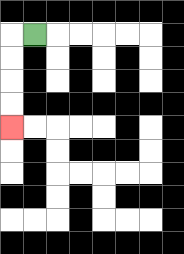{'start': '[1, 1]', 'end': '[0, 5]', 'path_directions': 'L,D,D,D,D', 'path_coordinates': '[[1, 1], [0, 1], [0, 2], [0, 3], [0, 4], [0, 5]]'}